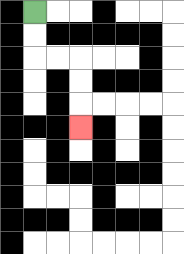{'start': '[1, 0]', 'end': '[3, 5]', 'path_directions': 'D,D,R,R,D,D,D', 'path_coordinates': '[[1, 0], [1, 1], [1, 2], [2, 2], [3, 2], [3, 3], [3, 4], [3, 5]]'}